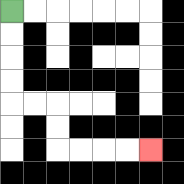{'start': '[0, 0]', 'end': '[6, 6]', 'path_directions': 'D,D,D,D,R,R,D,D,R,R,R,R', 'path_coordinates': '[[0, 0], [0, 1], [0, 2], [0, 3], [0, 4], [1, 4], [2, 4], [2, 5], [2, 6], [3, 6], [4, 6], [5, 6], [6, 6]]'}